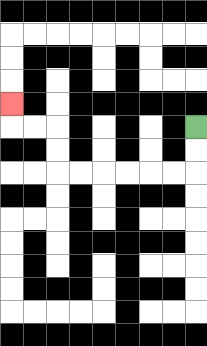{'start': '[8, 5]', 'end': '[0, 4]', 'path_directions': 'D,D,L,L,L,L,L,L,U,U,L,L,U', 'path_coordinates': '[[8, 5], [8, 6], [8, 7], [7, 7], [6, 7], [5, 7], [4, 7], [3, 7], [2, 7], [2, 6], [2, 5], [1, 5], [0, 5], [0, 4]]'}